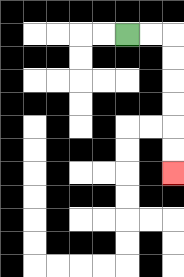{'start': '[5, 1]', 'end': '[7, 7]', 'path_directions': 'R,R,D,D,D,D,D,D', 'path_coordinates': '[[5, 1], [6, 1], [7, 1], [7, 2], [7, 3], [7, 4], [7, 5], [7, 6], [7, 7]]'}